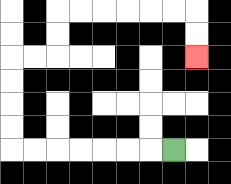{'start': '[7, 6]', 'end': '[8, 2]', 'path_directions': 'L,L,L,L,L,L,L,U,U,U,U,R,R,U,U,R,R,R,R,R,R,D,D', 'path_coordinates': '[[7, 6], [6, 6], [5, 6], [4, 6], [3, 6], [2, 6], [1, 6], [0, 6], [0, 5], [0, 4], [0, 3], [0, 2], [1, 2], [2, 2], [2, 1], [2, 0], [3, 0], [4, 0], [5, 0], [6, 0], [7, 0], [8, 0], [8, 1], [8, 2]]'}